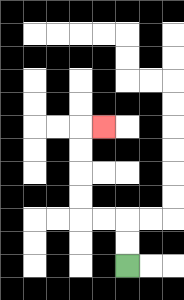{'start': '[5, 11]', 'end': '[4, 5]', 'path_directions': 'U,U,L,L,U,U,U,U,R', 'path_coordinates': '[[5, 11], [5, 10], [5, 9], [4, 9], [3, 9], [3, 8], [3, 7], [3, 6], [3, 5], [4, 5]]'}